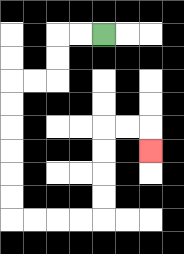{'start': '[4, 1]', 'end': '[6, 6]', 'path_directions': 'L,L,D,D,L,L,D,D,D,D,D,D,R,R,R,R,U,U,U,U,R,R,D', 'path_coordinates': '[[4, 1], [3, 1], [2, 1], [2, 2], [2, 3], [1, 3], [0, 3], [0, 4], [0, 5], [0, 6], [0, 7], [0, 8], [0, 9], [1, 9], [2, 9], [3, 9], [4, 9], [4, 8], [4, 7], [4, 6], [4, 5], [5, 5], [6, 5], [6, 6]]'}